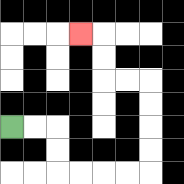{'start': '[0, 5]', 'end': '[3, 1]', 'path_directions': 'R,R,D,D,R,R,R,R,U,U,U,U,L,L,U,U,L', 'path_coordinates': '[[0, 5], [1, 5], [2, 5], [2, 6], [2, 7], [3, 7], [4, 7], [5, 7], [6, 7], [6, 6], [6, 5], [6, 4], [6, 3], [5, 3], [4, 3], [4, 2], [4, 1], [3, 1]]'}